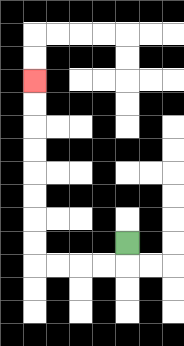{'start': '[5, 10]', 'end': '[1, 3]', 'path_directions': 'D,L,L,L,L,U,U,U,U,U,U,U,U', 'path_coordinates': '[[5, 10], [5, 11], [4, 11], [3, 11], [2, 11], [1, 11], [1, 10], [1, 9], [1, 8], [1, 7], [1, 6], [1, 5], [1, 4], [1, 3]]'}